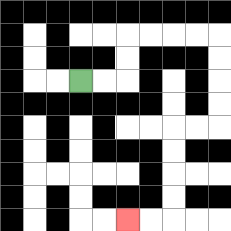{'start': '[3, 3]', 'end': '[5, 9]', 'path_directions': 'R,R,U,U,R,R,R,R,D,D,D,D,L,L,D,D,D,D,L,L', 'path_coordinates': '[[3, 3], [4, 3], [5, 3], [5, 2], [5, 1], [6, 1], [7, 1], [8, 1], [9, 1], [9, 2], [9, 3], [9, 4], [9, 5], [8, 5], [7, 5], [7, 6], [7, 7], [7, 8], [7, 9], [6, 9], [5, 9]]'}